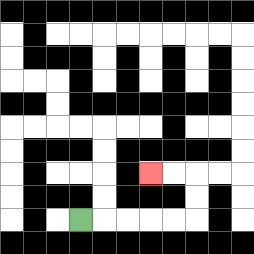{'start': '[3, 9]', 'end': '[6, 7]', 'path_directions': 'R,R,R,R,R,U,U,L,L', 'path_coordinates': '[[3, 9], [4, 9], [5, 9], [6, 9], [7, 9], [8, 9], [8, 8], [8, 7], [7, 7], [6, 7]]'}